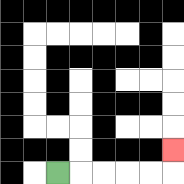{'start': '[2, 7]', 'end': '[7, 6]', 'path_directions': 'R,R,R,R,R,U', 'path_coordinates': '[[2, 7], [3, 7], [4, 7], [5, 7], [6, 7], [7, 7], [7, 6]]'}